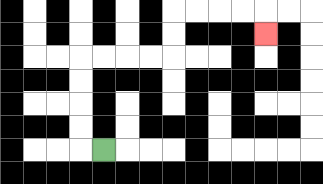{'start': '[4, 6]', 'end': '[11, 1]', 'path_directions': 'L,U,U,U,U,R,R,R,R,U,U,R,R,R,R,D', 'path_coordinates': '[[4, 6], [3, 6], [3, 5], [3, 4], [3, 3], [3, 2], [4, 2], [5, 2], [6, 2], [7, 2], [7, 1], [7, 0], [8, 0], [9, 0], [10, 0], [11, 0], [11, 1]]'}